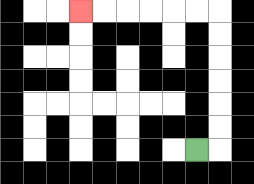{'start': '[8, 6]', 'end': '[3, 0]', 'path_directions': 'R,U,U,U,U,U,U,L,L,L,L,L,L', 'path_coordinates': '[[8, 6], [9, 6], [9, 5], [9, 4], [9, 3], [9, 2], [9, 1], [9, 0], [8, 0], [7, 0], [6, 0], [5, 0], [4, 0], [3, 0]]'}